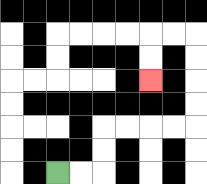{'start': '[2, 7]', 'end': '[6, 3]', 'path_directions': 'R,R,U,U,R,R,R,R,U,U,U,U,L,L,D,D', 'path_coordinates': '[[2, 7], [3, 7], [4, 7], [4, 6], [4, 5], [5, 5], [6, 5], [7, 5], [8, 5], [8, 4], [8, 3], [8, 2], [8, 1], [7, 1], [6, 1], [6, 2], [6, 3]]'}